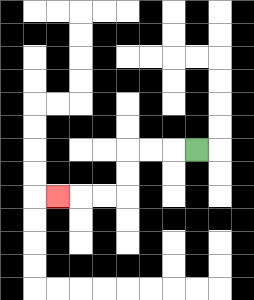{'start': '[8, 6]', 'end': '[2, 8]', 'path_directions': 'L,L,L,D,D,L,L,L', 'path_coordinates': '[[8, 6], [7, 6], [6, 6], [5, 6], [5, 7], [5, 8], [4, 8], [3, 8], [2, 8]]'}